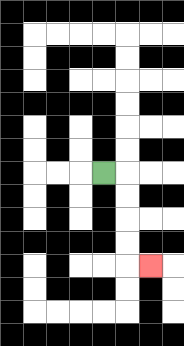{'start': '[4, 7]', 'end': '[6, 11]', 'path_directions': 'R,D,D,D,D,R', 'path_coordinates': '[[4, 7], [5, 7], [5, 8], [5, 9], [5, 10], [5, 11], [6, 11]]'}